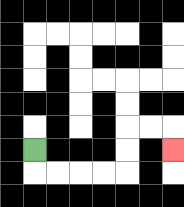{'start': '[1, 6]', 'end': '[7, 6]', 'path_directions': 'D,R,R,R,R,U,U,R,R,D', 'path_coordinates': '[[1, 6], [1, 7], [2, 7], [3, 7], [4, 7], [5, 7], [5, 6], [5, 5], [6, 5], [7, 5], [7, 6]]'}